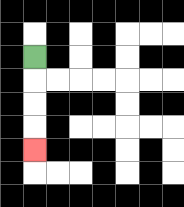{'start': '[1, 2]', 'end': '[1, 6]', 'path_directions': 'D,D,D,D', 'path_coordinates': '[[1, 2], [1, 3], [1, 4], [1, 5], [1, 6]]'}